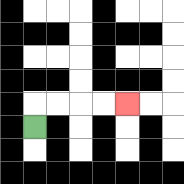{'start': '[1, 5]', 'end': '[5, 4]', 'path_directions': 'U,R,R,R,R', 'path_coordinates': '[[1, 5], [1, 4], [2, 4], [3, 4], [4, 4], [5, 4]]'}